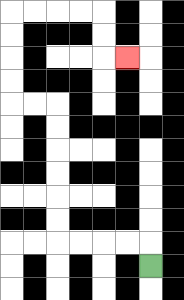{'start': '[6, 11]', 'end': '[5, 2]', 'path_directions': 'U,L,L,L,L,U,U,U,U,U,U,L,L,U,U,U,U,R,R,R,R,D,D,R', 'path_coordinates': '[[6, 11], [6, 10], [5, 10], [4, 10], [3, 10], [2, 10], [2, 9], [2, 8], [2, 7], [2, 6], [2, 5], [2, 4], [1, 4], [0, 4], [0, 3], [0, 2], [0, 1], [0, 0], [1, 0], [2, 0], [3, 0], [4, 0], [4, 1], [4, 2], [5, 2]]'}